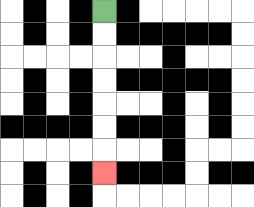{'start': '[4, 0]', 'end': '[4, 7]', 'path_directions': 'D,D,D,D,D,D,D', 'path_coordinates': '[[4, 0], [4, 1], [4, 2], [4, 3], [4, 4], [4, 5], [4, 6], [4, 7]]'}